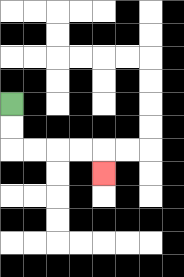{'start': '[0, 4]', 'end': '[4, 7]', 'path_directions': 'D,D,R,R,R,R,D', 'path_coordinates': '[[0, 4], [0, 5], [0, 6], [1, 6], [2, 6], [3, 6], [4, 6], [4, 7]]'}